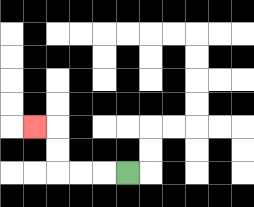{'start': '[5, 7]', 'end': '[1, 5]', 'path_directions': 'L,L,L,U,U,L', 'path_coordinates': '[[5, 7], [4, 7], [3, 7], [2, 7], [2, 6], [2, 5], [1, 5]]'}